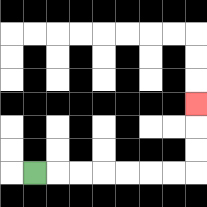{'start': '[1, 7]', 'end': '[8, 4]', 'path_directions': 'R,R,R,R,R,R,R,U,U,U', 'path_coordinates': '[[1, 7], [2, 7], [3, 7], [4, 7], [5, 7], [6, 7], [7, 7], [8, 7], [8, 6], [8, 5], [8, 4]]'}